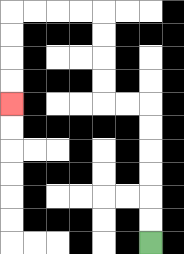{'start': '[6, 10]', 'end': '[0, 4]', 'path_directions': 'U,U,U,U,U,U,L,L,U,U,U,U,L,L,L,L,D,D,D,D', 'path_coordinates': '[[6, 10], [6, 9], [6, 8], [6, 7], [6, 6], [6, 5], [6, 4], [5, 4], [4, 4], [4, 3], [4, 2], [4, 1], [4, 0], [3, 0], [2, 0], [1, 0], [0, 0], [0, 1], [0, 2], [0, 3], [0, 4]]'}